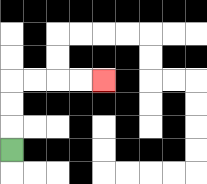{'start': '[0, 6]', 'end': '[4, 3]', 'path_directions': 'U,U,U,R,R,R,R', 'path_coordinates': '[[0, 6], [0, 5], [0, 4], [0, 3], [1, 3], [2, 3], [3, 3], [4, 3]]'}